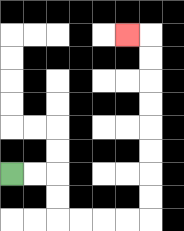{'start': '[0, 7]', 'end': '[5, 1]', 'path_directions': 'R,R,D,D,R,R,R,R,U,U,U,U,U,U,U,U,L', 'path_coordinates': '[[0, 7], [1, 7], [2, 7], [2, 8], [2, 9], [3, 9], [4, 9], [5, 9], [6, 9], [6, 8], [6, 7], [6, 6], [6, 5], [6, 4], [6, 3], [6, 2], [6, 1], [5, 1]]'}